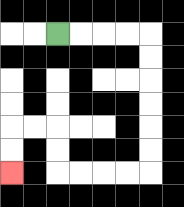{'start': '[2, 1]', 'end': '[0, 7]', 'path_directions': 'R,R,R,R,D,D,D,D,D,D,L,L,L,L,U,U,L,L,D,D', 'path_coordinates': '[[2, 1], [3, 1], [4, 1], [5, 1], [6, 1], [6, 2], [6, 3], [6, 4], [6, 5], [6, 6], [6, 7], [5, 7], [4, 7], [3, 7], [2, 7], [2, 6], [2, 5], [1, 5], [0, 5], [0, 6], [0, 7]]'}